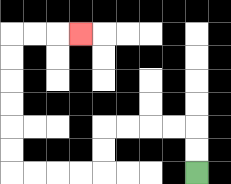{'start': '[8, 7]', 'end': '[3, 1]', 'path_directions': 'U,U,L,L,L,L,D,D,L,L,L,L,U,U,U,U,U,U,R,R,R', 'path_coordinates': '[[8, 7], [8, 6], [8, 5], [7, 5], [6, 5], [5, 5], [4, 5], [4, 6], [4, 7], [3, 7], [2, 7], [1, 7], [0, 7], [0, 6], [0, 5], [0, 4], [0, 3], [0, 2], [0, 1], [1, 1], [2, 1], [3, 1]]'}